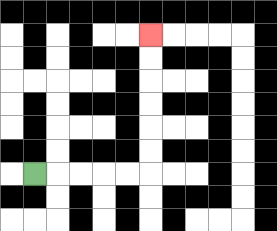{'start': '[1, 7]', 'end': '[6, 1]', 'path_directions': 'R,R,R,R,R,U,U,U,U,U,U', 'path_coordinates': '[[1, 7], [2, 7], [3, 7], [4, 7], [5, 7], [6, 7], [6, 6], [6, 5], [6, 4], [6, 3], [6, 2], [6, 1]]'}